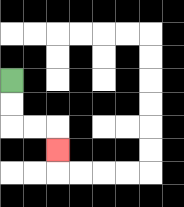{'start': '[0, 3]', 'end': '[2, 6]', 'path_directions': 'D,D,R,R,D', 'path_coordinates': '[[0, 3], [0, 4], [0, 5], [1, 5], [2, 5], [2, 6]]'}